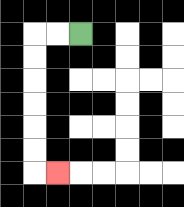{'start': '[3, 1]', 'end': '[2, 7]', 'path_directions': 'L,L,D,D,D,D,D,D,R', 'path_coordinates': '[[3, 1], [2, 1], [1, 1], [1, 2], [1, 3], [1, 4], [1, 5], [1, 6], [1, 7], [2, 7]]'}